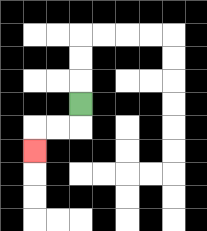{'start': '[3, 4]', 'end': '[1, 6]', 'path_directions': 'D,L,L,D', 'path_coordinates': '[[3, 4], [3, 5], [2, 5], [1, 5], [1, 6]]'}